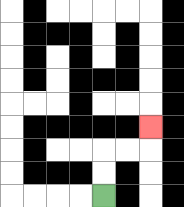{'start': '[4, 8]', 'end': '[6, 5]', 'path_directions': 'U,U,R,R,U', 'path_coordinates': '[[4, 8], [4, 7], [4, 6], [5, 6], [6, 6], [6, 5]]'}